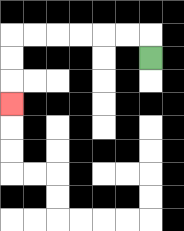{'start': '[6, 2]', 'end': '[0, 4]', 'path_directions': 'U,L,L,L,L,L,L,D,D,D', 'path_coordinates': '[[6, 2], [6, 1], [5, 1], [4, 1], [3, 1], [2, 1], [1, 1], [0, 1], [0, 2], [0, 3], [0, 4]]'}